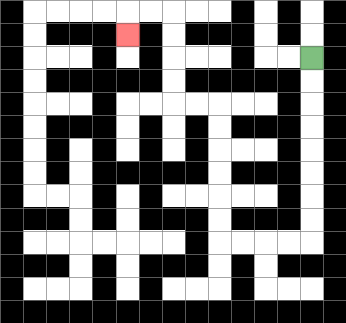{'start': '[13, 2]', 'end': '[5, 1]', 'path_directions': 'D,D,D,D,D,D,D,D,L,L,L,L,U,U,U,U,U,U,L,L,U,U,U,U,L,L,D', 'path_coordinates': '[[13, 2], [13, 3], [13, 4], [13, 5], [13, 6], [13, 7], [13, 8], [13, 9], [13, 10], [12, 10], [11, 10], [10, 10], [9, 10], [9, 9], [9, 8], [9, 7], [9, 6], [9, 5], [9, 4], [8, 4], [7, 4], [7, 3], [7, 2], [7, 1], [7, 0], [6, 0], [5, 0], [5, 1]]'}